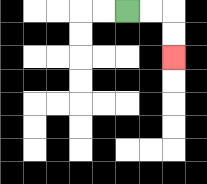{'start': '[5, 0]', 'end': '[7, 2]', 'path_directions': 'R,R,D,D', 'path_coordinates': '[[5, 0], [6, 0], [7, 0], [7, 1], [7, 2]]'}